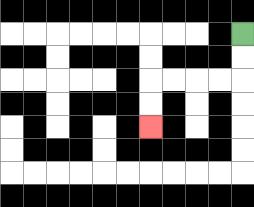{'start': '[10, 1]', 'end': '[6, 5]', 'path_directions': 'D,D,L,L,L,L,D,D', 'path_coordinates': '[[10, 1], [10, 2], [10, 3], [9, 3], [8, 3], [7, 3], [6, 3], [6, 4], [6, 5]]'}